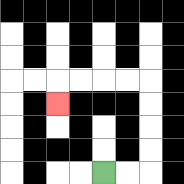{'start': '[4, 7]', 'end': '[2, 4]', 'path_directions': 'R,R,U,U,U,U,L,L,L,L,D', 'path_coordinates': '[[4, 7], [5, 7], [6, 7], [6, 6], [6, 5], [6, 4], [6, 3], [5, 3], [4, 3], [3, 3], [2, 3], [2, 4]]'}